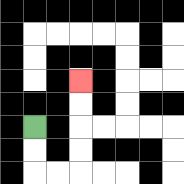{'start': '[1, 5]', 'end': '[3, 3]', 'path_directions': 'D,D,R,R,U,U,U,U', 'path_coordinates': '[[1, 5], [1, 6], [1, 7], [2, 7], [3, 7], [3, 6], [3, 5], [3, 4], [3, 3]]'}